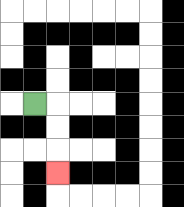{'start': '[1, 4]', 'end': '[2, 7]', 'path_directions': 'R,D,D,D', 'path_coordinates': '[[1, 4], [2, 4], [2, 5], [2, 6], [2, 7]]'}